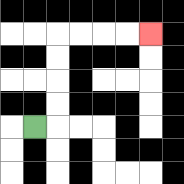{'start': '[1, 5]', 'end': '[6, 1]', 'path_directions': 'R,U,U,U,U,R,R,R,R', 'path_coordinates': '[[1, 5], [2, 5], [2, 4], [2, 3], [2, 2], [2, 1], [3, 1], [4, 1], [5, 1], [6, 1]]'}